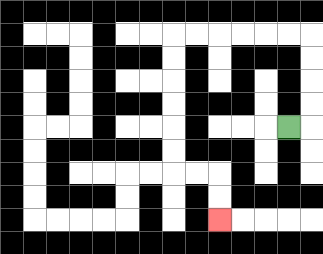{'start': '[12, 5]', 'end': '[9, 9]', 'path_directions': 'R,U,U,U,U,L,L,L,L,L,L,D,D,D,D,D,D,R,R,D,D', 'path_coordinates': '[[12, 5], [13, 5], [13, 4], [13, 3], [13, 2], [13, 1], [12, 1], [11, 1], [10, 1], [9, 1], [8, 1], [7, 1], [7, 2], [7, 3], [7, 4], [7, 5], [7, 6], [7, 7], [8, 7], [9, 7], [9, 8], [9, 9]]'}